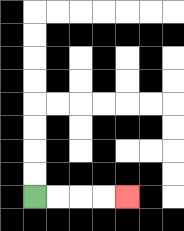{'start': '[1, 8]', 'end': '[5, 8]', 'path_directions': 'R,R,R,R', 'path_coordinates': '[[1, 8], [2, 8], [3, 8], [4, 8], [5, 8]]'}